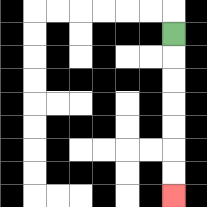{'start': '[7, 1]', 'end': '[7, 8]', 'path_directions': 'D,D,D,D,D,D,D', 'path_coordinates': '[[7, 1], [7, 2], [7, 3], [7, 4], [7, 5], [7, 6], [7, 7], [7, 8]]'}